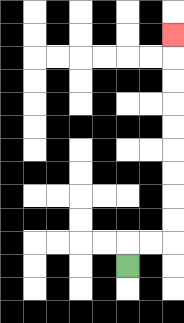{'start': '[5, 11]', 'end': '[7, 1]', 'path_directions': 'U,R,R,U,U,U,U,U,U,U,U,U', 'path_coordinates': '[[5, 11], [5, 10], [6, 10], [7, 10], [7, 9], [7, 8], [7, 7], [7, 6], [7, 5], [7, 4], [7, 3], [7, 2], [7, 1]]'}